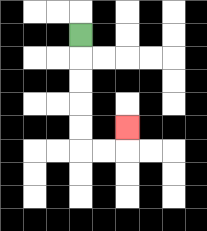{'start': '[3, 1]', 'end': '[5, 5]', 'path_directions': 'D,D,D,D,D,R,R,U', 'path_coordinates': '[[3, 1], [3, 2], [3, 3], [3, 4], [3, 5], [3, 6], [4, 6], [5, 6], [5, 5]]'}